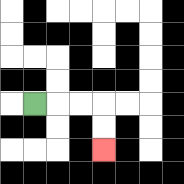{'start': '[1, 4]', 'end': '[4, 6]', 'path_directions': 'R,R,R,D,D', 'path_coordinates': '[[1, 4], [2, 4], [3, 4], [4, 4], [4, 5], [4, 6]]'}